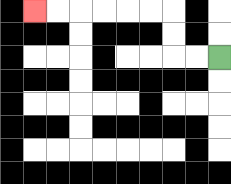{'start': '[9, 2]', 'end': '[1, 0]', 'path_directions': 'L,L,U,U,L,L,L,L,L,L', 'path_coordinates': '[[9, 2], [8, 2], [7, 2], [7, 1], [7, 0], [6, 0], [5, 0], [4, 0], [3, 0], [2, 0], [1, 0]]'}